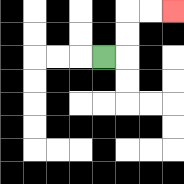{'start': '[4, 2]', 'end': '[7, 0]', 'path_directions': 'R,U,U,R,R', 'path_coordinates': '[[4, 2], [5, 2], [5, 1], [5, 0], [6, 0], [7, 0]]'}